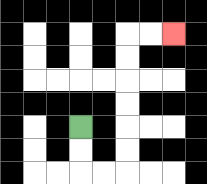{'start': '[3, 5]', 'end': '[7, 1]', 'path_directions': 'D,D,R,R,U,U,U,U,U,U,R,R', 'path_coordinates': '[[3, 5], [3, 6], [3, 7], [4, 7], [5, 7], [5, 6], [5, 5], [5, 4], [5, 3], [5, 2], [5, 1], [6, 1], [7, 1]]'}